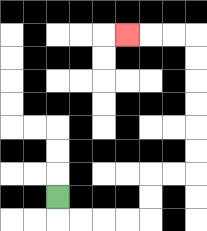{'start': '[2, 8]', 'end': '[5, 1]', 'path_directions': 'D,R,R,R,R,U,U,R,R,U,U,U,U,U,U,L,L,L', 'path_coordinates': '[[2, 8], [2, 9], [3, 9], [4, 9], [5, 9], [6, 9], [6, 8], [6, 7], [7, 7], [8, 7], [8, 6], [8, 5], [8, 4], [8, 3], [8, 2], [8, 1], [7, 1], [6, 1], [5, 1]]'}